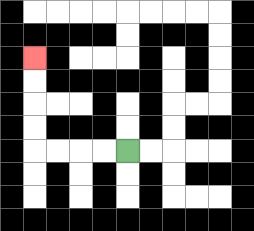{'start': '[5, 6]', 'end': '[1, 2]', 'path_directions': 'L,L,L,L,U,U,U,U', 'path_coordinates': '[[5, 6], [4, 6], [3, 6], [2, 6], [1, 6], [1, 5], [1, 4], [1, 3], [1, 2]]'}